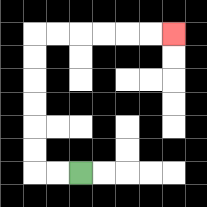{'start': '[3, 7]', 'end': '[7, 1]', 'path_directions': 'L,L,U,U,U,U,U,U,R,R,R,R,R,R', 'path_coordinates': '[[3, 7], [2, 7], [1, 7], [1, 6], [1, 5], [1, 4], [1, 3], [1, 2], [1, 1], [2, 1], [3, 1], [4, 1], [5, 1], [6, 1], [7, 1]]'}